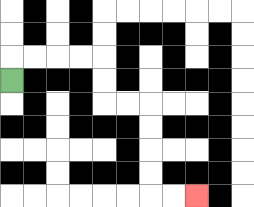{'start': '[0, 3]', 'end': '[8, 8]', 'path_directions': 'U,R,R,R,R,D,D,R,R,D,D,D,D,R,R', 'path_coordinates': '[[0, 3], [0, 2], [1, 2], [2, 2], [3, 2], [4, 2], [4, 3], [4, 4], [5, 4], [6, 4], [6, 5], [6, 6], [6, 7], [6, 8], [7, 8], [8, 8]]'}